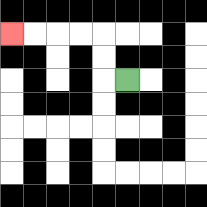{'start': '[5, 3]', 'end': '[0, 1]', 'path_directions': 'L,U,U,L,L,L,L', 'path_coordinates': '[[5, 3], [4, 3], [4, 2], [4, 1], [3, 1], [2, 1], [1, 1], [0, 1]]'}